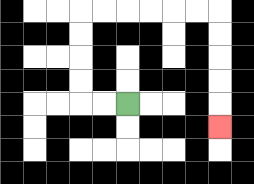{'start': '[5, 4]', 'end': '[9, 5]', 'path_directions': 'L,L,U,U,U,U,R,R,R,R,R,R,D,D,D,D,D', 'path_coordinates': '[[5, 4], [4, 4], [3, 4], [3, 3], [3, 2], [3, 1], [3, 0], [4, 0], [5, 0], [6, 0], [7, 0], [8, 0], [9, 0], [9, 1], [9, 2], [9, 3], [9, 4], [9, 5]]'}